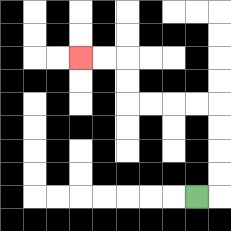{'start': '[8, 8]', 'end': '[3, 2]', 'path_directions': 'R,U,U,U,U,L,L,L,L,U,U,L,L', 'path_coordinates': '[[8, 8], [9, 8], [9, 7], [9, 6], [9, 5], [9, 4], [8, 4], [7, 4], [6, 4], [5, 4], [5, 3], [5, 2], [4, 2], [3, 2]]'}